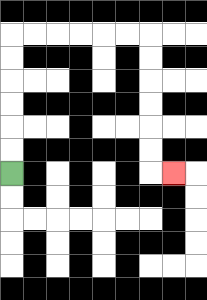{'start': '[0, 7]', 'end': '[7, 7]', 'path_directions': 'U,U,U,U,U,U,R,R,R,R,R,R,D,D,D,D,D,D,R', 'path_coordinates': '[[0, 7], [0, 6], [0, 5], [0, 4], [0, 3], [0, 2], [0, 1], [1, 1], [2, 1], [3, 1], [4, 1], [5, 1], [6, 1], [6, 2], [6, 3], [6, 4], [6, 5], [6, 6], [6, 7], [7, 7]]'}